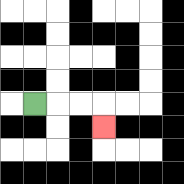{'start': '[1, 4]', 'end': '[4, 5]', 'path_directions': 'R,R,R,D', 'path_coordinates': '[[1, 4], [2, 4], [3, 4], [4, 4], [4, 5]]'}